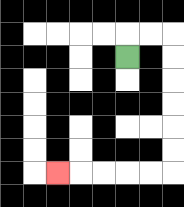{'start': '[5, 2]', 'end': '[2, 7]', 'path_directions': 'U,R,R,D,D,D,D,D,D,L,L,L,L,L', 'path_coordinates': '[[5, 2], [5, 1], [6, 1], [7, 1], [7, 2], [7, 3], [7, 4], [7, 5], [7, 6], [7, 7], [6, 7], [5, 7], [4, 7], [3, 7], [2, 7]]'}